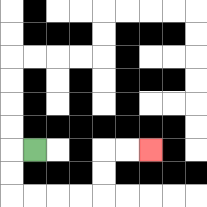{'start': '[1, 6]', 'end': '[6, 6]', 'path_directions': 'L,D,D,R,R,R,R,U,U,R,R', 'path_coordinates': '[[1, 6], [0, 6], [0, 7], [0, 8], [1, 8], [2, 8], [3, 8], [4, 8], [4, 7], [4, 6], [5, 6], [6, 6]]'}